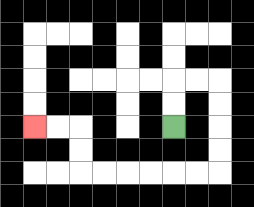{'start': '[7, 5]', 'end': '[1, 5]', 'path_directions': 'U,U,R,R,D,D,D,D,L,L,L,L,L,L,U,U,L,L', 'path_coordinates': '[[7, 5], [7, 4], [7, 3], [8, 3], [9, 3], [9, 4], [9, 5], [9, 6], [9, 7], [8, 7], [7, 7], [6, 7], [5, 7], [4, 7], [3, 7], [3, 6], [3, 5], [2, 5], [1, 5]]'}